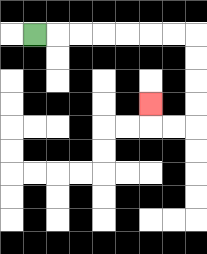{'start': '[1, 1]', 'end': '[6, 4]', 'path_directions': 'R,R,R,R,R,R,R,D,D,D,D,L,L,U', 'path_coordinates': '[[1, 1], [2, 1], [3, 1], [4, 1], [5, 1], [6, 1], [7, 1], [8, 1], [8, 2], [8, 3], [8, 4], [8, 5], [7, 5], [6, 5], [6, 4]]'}